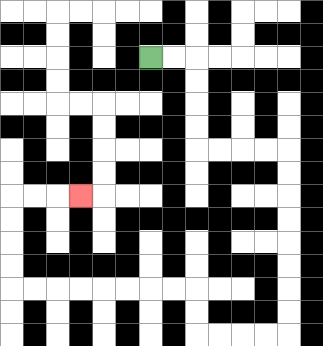{'start': '[6, 2]', 'end': '[3, 8]', 'path_directions': 'R,R,D,D,D,D,R,R,R,R,D,D,D,D,D,D,D,D,L,L,L,L,U,U,L,L,L,L,L,L,L,L,U,U,U,U,R,R,R', 'path_coordinates': '[[6, 2], [7, 2], [8, 2], [8, 3], [8, 4], [8, 5], [8, 6], [9, 6], [10, 6], [11, 6], [12, 6], [12, 7], [12, 8], [12, 9], [12, 10], [12, 11], [12, 12], [12, 13], [12, 14], [11, 14], [10, 14], [9, 14], [8, 14], [8, 13], [8, 12], [7, 12], [6, 12], [5, 12], [4, 12], [3, 12], [2, 12], [1, 12], [0, 12], [0, 11], [0, 10], [0, 9], [0, 8], [1, 8], [2, 8], [3, 8]]'}